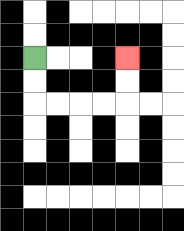{'start': '[1, 2]', 'end': '[5, 2]', 'path_directions': 'D,D,R,R,R,R,U,U', 'path_coordinates': '[[1, 2], [1, 3], [1, 4], [2, 4], [3, 4], [4, 4], [5, 4], [5, 3], [5, 2]]'}